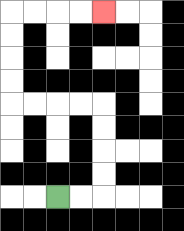{'start': '[2, 8]', 'end': '[4, 0]', 'path_directions': 'R,R,U,U,U,U,L,L,L,L,U,U,U,U,R,R,R,R', 'path_coordinates': '[[2, 8], [3, 8], [4, 8], [4, 7], [4, 6], [4, 5], [4, 4], [3, 4], [2, 4], [1, 4], [0, 4], [0, 3], [0, 2], [0, 1], [0, 0], [1, 0], [2, 0], [3, 0], [4, 0]]'}